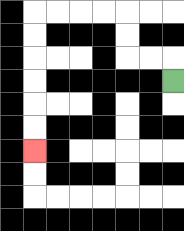{'start': '[7, 3]', 'end': '[1, 6]', 'path_directions': 'U,L,L,U,U,L,L,L,L,D,D,D,D,D,D', 'path_coordinates': '[[7, 3], [7, 2], [6, 2], [5, 2], [5, 1], [5, 0], [4, 0], [3, 0], [2, 0], [1, 0], [1, 1], [1, 2], [1, 3], [1, 4], [1, 5], [1, 6]]'}